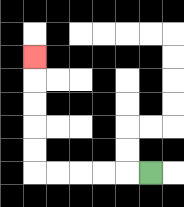{'start': '[6, 7]', 'end': '[1, 2]', 'path_directions': 'L,L,L,L,L,U,U,U,U,U', 'path_coordinates': '[[6, 7], [5, 7], [4, 7], [3, 7], [2, 7], [1, 7], [1, 6], [1, 5], [1, 4], [1, 3], [1, 2]]'}